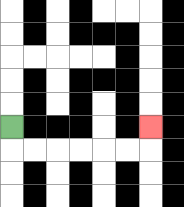{'start': '[0, 5]', 'end': '[6, 5]', 'path_directions': 'D,R,R,R,R,R,R,U', 'path_coordinates': '[[0, 5], [0, 6], [1, 6], [2, 6], [3, 6], [4, 6], [5, 6], [6, 6], [6, 5]]'}